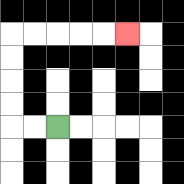{'start': '[2, 5]', 'end': '[5, 1]', 'path_directions': 'L,L,U,U,U,U,R,R,R,R,R', 'path_coordinates': '[[2, 5], [1, 5], [0, 5], [0, 4], [0, 3], [0, 2], [0, 1], [1, 1], [2, 1], [3, 1], [4, 1], [5, 1]]'}